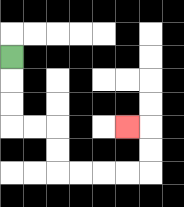{'start': '[0, 2]', 'end': '[5, 5]', 'path_directions': 'D,D,D,R,R,D,D,R,R,R,R,U,U,L', 'path_coordinates': '[[0, 2], [0, 3], [0, 4], [0, 5], [1, 5], [2, 5], [2, 6], [2, 7], [3, 7], [4, 7], [5, 7], [6, 7], [6, 6], [6, 5], [5, 5]]'}